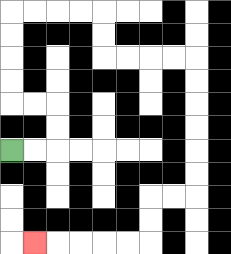{'start': '[0, 6]', 'end': '[1, 10]', 'path_directions': 'R,R,U,U,L,L,U,U,U,U,R,R,R,R,D,D,R,R,R,R,D,D,D,D,D,D,L,L,D,D,L,L,L,L,L', 'path_coordinates': '[[0, 6], [1, 6], [2, 6], [2, 5], [2, 4], [1, 4], [0, 4], [0, 3], [0, 2], [0, 1], [0, 0], [1, 0], [2, 0], [3, 0], [4, 0], [4, 1], [4, 2], [5, 2], [6, 2], [7, 2], [8, 2], [8, 3], [8, 4], [8, 5], [8, 6], [8, 7], [8, 8], [7, 8], [6, 8], [6, 9], [6, 10], [5, 10], [4, 10], [3, 10], [2, 10], [1, 10]]'}